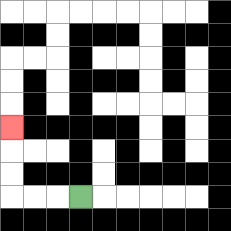{'start': '[3, 8]', 'end': '[0, 5]', 'path_directions': 'L,L,L,U,U,U', 'path_coordinates': '[[3, 8], [2, 8], [1, 8], [0, 8], [0, 7], [0, 6], [0, 5]]'}